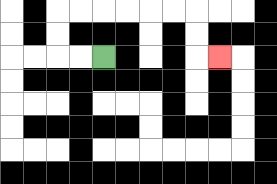{'start': '[4, 2]', 'end': '[9, 2]', 'path_directions': 'L,L,U,U,R,R,R,R,R,R,D,D,R', 'path_coordinates': '[[4, 2], [3, 2], [2, 2], [2, 1], [2, 0], [3, 0], [4, 0], [5, 0], [6, 0], [7, 0], [8, 0], [8, 1], [8, 2], [9, 2]]'}